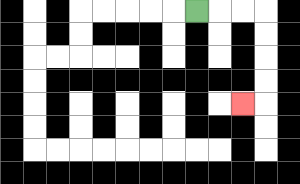{'start': '[8, 0]', 'end': '[10, 4]', 'path_directions': 'R,R,R,D,D,D,D,L', 'path_coordinates': '[[8, 0], [9, 0], [10, 0], [11, 0], [11, 1], [11, 2], [11, 3], [11, 4], [10, 4]]'}